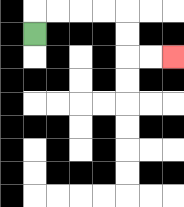{'start': '[1, 1]', 'end': '[7, 2]', 'path_directions': 'U,R,R,R,R,D,D,R,R', 'path_coordinates': '[[1, 1], [1, 0], [2, 0], [3, 0], [4, 0], [5, 0], [5, 1], [5, 2], [6, 2], [7, 2]]'}